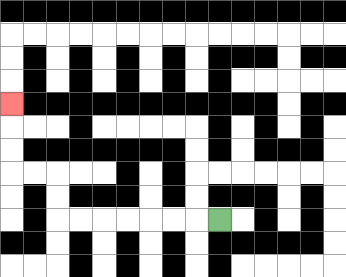{'start': '[9, 9]', 'end': '[0, 4]', 'path_directions': 'L,L,L,L,L,L,L,U,U,L,L,U,U,U', 'path_coordinates': '[[9, 9], [8, 9], [7, 9], [6, 9], [5, 9], [4, 9], [3, 9], [2, 9], [2, 8], [2, 7], [1, 7], [0, 7], [0, 6], [0, 5], [0, 4]]'}